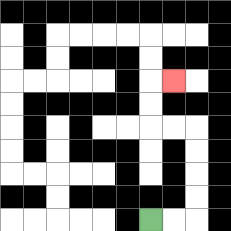{'start': '[6, 9]', 'end': '[7, 3]', 'path_directions': 'R,R,U,U,U,U,L,L,U,U,R', 'path_coordinates': '[[6, 9], [7, 9], [8, 9], [8, 8], [8, 7], [8, 6], [8, 5], [7, 5], [6, 5], [6, 4], [6, 3], [7, 3]]'}